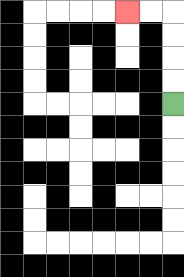{'start': '[7, 4]', 'end': '[5, 0]', 'path_directions': 'U,U,U,U,L,L', 'path_coordinates': '[[7, 4], [7, 3], [7, 2], [7, 1], [7, 0], [6, 0], [5, 0]]'}